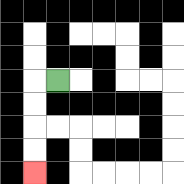{'start': '[2, 3]', 'end': '[1, 7]', 'path_directions': 'L,D,D,D,D', 'path_coordinates': '[[2, 3], [1, 3], [1, 4], [1, 5], [1, 6], [1, 7]]'}